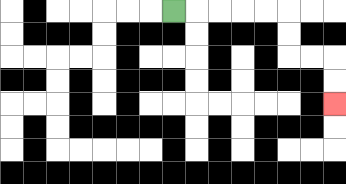{'start': '[7, 0]', 'end': '[14, 4]', 'path_directions': 'R,R,R,R,R,D,D,R,R,D,D', 'path_coordinates': '[[7, 0], [8, 0], [9, 0], [10, 0], [11, 0], [12, 0], [12, 1], [12, 2], [13, 2], [14, 2], [14, 3], [14, 4]]'}